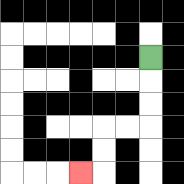{'start': '[6, 2]', 'end': '[3, 7]', 'path_directions': 'D,D,D,L,L,D,D,L', 'path_coordinates': '[[6, 2], [6, 3], [6, 4], [6, 5], [5, 5], [4, 5], [4, 6], [4, 7], [3, 7]]'}